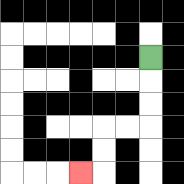{'start': '[6, 2]', 'end': '[3, 7]', 'path_directions': 'D,D,D,L,L,D,D,L', 'path_coordinates': '[[6, 2], [6, 3], [6, 4], [6, 5], [5, 5], [4, 5], [4, 6], [4, 7], [3, 7]]'}